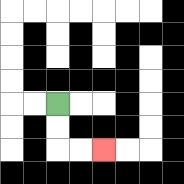{'start': '[2, 4]', 'end': '[4, 6]', 'path_directions': 'D,D,R,R', 'path_coordinates': '[[2, 4], [2, 5], [2, 6], [3, 6], [4, 6]]'}